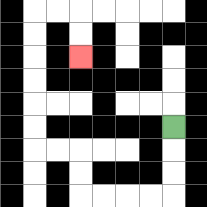{'start': '[7, 5]', 'end': '[3, 2]', 'path_directions': 'D,D,D,L,L,L,L,U,U,L,L,U,U,U,U,U,U,R,R,D,D', 'path_coordinates': '[[7, 5], [7, 6], [7, 7], [7, 8], [6, 8], [5, 8], [4, 8], [3, 8], [3, 7], [3, 6], [2, 6], [1, 6], [1, 5], [1, 4], [1, 3], [1, 2], [1, 1], [1, 0], [2, 0], [3, 0], [3, 1], [3, 2]]'}